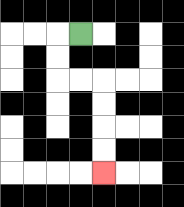{'start': '[3, 1]', 'end': '[4, 7]', 'path_directions': 'L,D,D,R,R,D,D,D,D', 'path_coordinates': '[[3, 1], [2, 1], [2, 2], [2, 3], [3, 3], [4, 3], [4, 4], [4, 5], [4, 6], [4, 7]]'}